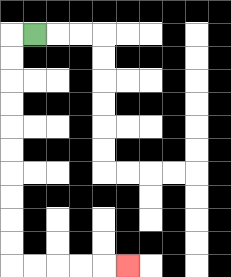{'start': '[1, 1]', 'end': '[5, 11]', 'path_directions': 'L,D,D,D,D,D,D,D,D,D,D,R,R,R,R,R', 'path_coordinates': '[[1, 1], [0, 1], [0, 2], [0, 3], [0, 4], [0, 5], [0, 6], [0, 7], [0, 8], [0, 9], [0, 10], [0, 11], [1, 11], [2, 11], [3, 11], [4, 11], [5, 11]]'}